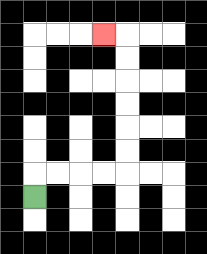{'start': '[1, 8]', 'end': '[4, 1]', 'path_directions': 'U,R,R,R,R,U,U,U,U,U,U,L', 'path_coordinates': '[[1, 8], [1, 7], [2, 7], [3, 7], [4, 7], [5, 7], [5, 6], [5, 5], [5, 4], [5, 3], [5, 2], [5, 1], [4, 1]]'}